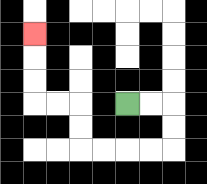{'start': '[5, 4]', 'end': '[1, 1]', 'path_directions': 'R,R,D,D,L,L,L,L,U,U,L,L,U,U,U', 'path_coordinates': '[[5, 4], [6, 4], [7, 4], [7, 5], [7, 6], [6, 6], [5, 6], [4, 6], [3, 6], [3, 5], [3, 4], [2, 4], [1, 4], [1, 3], [1, 2], [1, 1]]'}